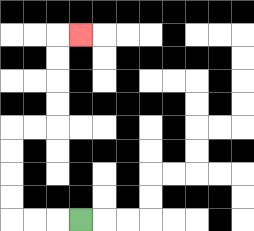{'start': '[3, 9]', 'end': '[3, 1]', 'path_directions': 'L,L,L,U,U,U,U,R,R,U,U,U,U,R', 'path_coordinates': '[[3, 9], [2, 9], [1, 9], [0, 9], [0, 8], [0, 7], [0, 6], [0, 5], [1, 5], [2, 5], [2, 4], [2, 3], [2, 2], [2, 1], [3, 1]]'}